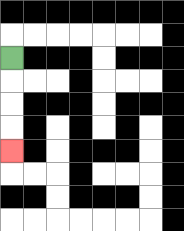{'start': '[0, 2]', 'end': '[0, 6]', 'path_directions': 'D,D,D,D', 'path_coordinates': '[[0, 2], [0, 3], [0, 4], [0, 5], [0, 6]]'}